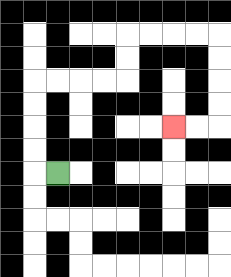{'start': '[2, 7]', 'end': '[7, 5]', 'path_directions': 'L,U,U,U,U,R,R,R,R,U,U,R,R,R,R,D,D,D,D,L,L', 'path_coordinates': '[[2, 7], [1, 7], [1, 6], [1, 5], [1, 4], [1, 3], [2, 3], [3, 3], [4, 3], [5, 3], [5, 2], [5, 1], [6, 1], [7, 1], [8, 1], [9, 1], [9, 2], [9, 3], [9, 4], [9, 5], [8, 5], [7, 5]]'}